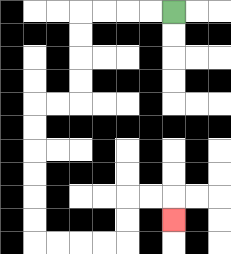{'start': '[7, 0]', 'end': '[7, 9]', 'path_directions': 'L,L,L,L,D,D,D,D,L,L,D,D,D,D,D,D,R,R,R,R,U,U,R,R,D', 'path_coordinates': '[[7, 0], [6, 0], [5, 0], [4, 0], [3, 0], [3, 1], [3, 2], [3, 3], [3, 4], [2, 4], [1, 4], [1, 5], [1, 6], [1, 7], [1, 8], [1, 9], [1, 10], [2, 10], [3, 10], [4, 10], [5, 10], [5, 9], [5, 8], [6, 8], [7, 8], [7, 9]]'}